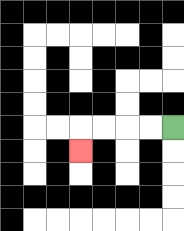{'start': '[7, 5]', 'end': '[3, 6]', 'path_directions': 'L,L,L,L,D', 'path_coordinates': '[[7, 5], [6, 5], [5, 5], [4, 5], [3, 5], [3, 6]]'}